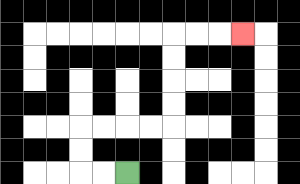{'start': '[5, 7]', 'end': '[10, 1]', 'path_directions': 'L,L,U,U,R,R,R,R,U,U,U,U,R,R,R', 'path_coordinates': '[[5, 7], [4, 7], [3, 7], [3, 6], [3, 5], [4, 5], [5, 5], [6, 5], [7, 5], [7, 4], [7, 3], [7, 2], [7, 1], [8, 1], [9, 1], [10, 1]]'}